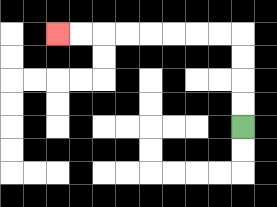{'start': '[10, 5]', 'end': '[2, 1]', 'path_directions': 'U,U,U,U,L,L,L,L,L,L,L,L', 'path_coordinates': '[[10, 5], [10, 4], [10, 3], [10, 2], [10, 1], [9, 1], [8, 1], [7, 1], [6, 1], [5, 1], [4, 1], [3, 1], [2, 1]]'}